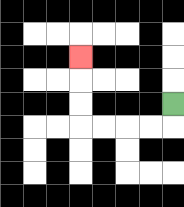{'start': '[7, 4]', 'end': '[3, 2]', 'path_directions': 'D,L,L,L,L,U,U,U', 'path_coordinates': '[[7, 4], [7, 5], [6, 5], [5, 5], [4, 5], [3, 5], [3, 4], [3, 3], [3, 2]]'}